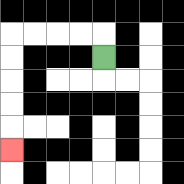{'start': '[4, 2]', 'end': '[0, 6]', 'path_directions': 'U,L,L,L,L,D,D,D,D,D', 'path_coordinates': '[[4, 2], [4, 1], [3, 1], [2, 1], [1, 1], [0, 1], [0, 2], [0, 3], [0, 4], [0, 5], [0, 6]]'}